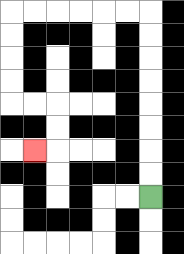{'start': '[6, 8]', 'end': '[1, 6]', 'path_directions': 'U,U,U,U,U,U,U,U,L,L,L,L,L,L,D,D,D,D,R,R,D,D,L', 'path_coordinates': '[[6, 8], [6, 7], [6, 6], [6, 5], [6, 4], [6, 3], [6, 2], [6, 1], [6, 0], [5, 0], [4, 0], [3, 0], [2, 0], [1, 0], [0, 0], [0, 1], [0, 2], [0, 3], [0, 4], [1, 4], [2, 4], [2, 5], [2, 6], [1, 6]]'}